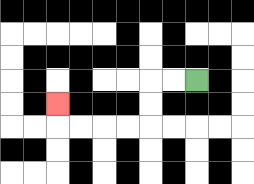{'start': '[8, 3]', 'end': '[2, 4]', 'path_directions': 'L,L,D,D,L,L,L,L,U', 'path_coordinates': '[[8, 3], [7, 3], [6, 3], [6, 4], [6, 5], [5, 5], [4, 5], [3, 5], [2, 5], [2, 4]]'}